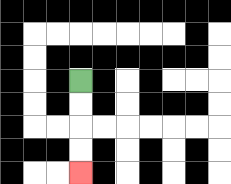{'start': '[3, 3]', 'end': '[3, 7]', 'path_directions': 'D,D,D,D', 'path_coordinates': '[[3, 3], [3, 4], [3, 5], [3, 6], [3, 7]]'}